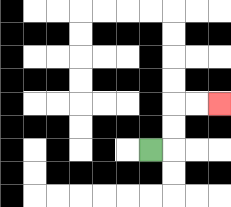{'start': '[6, 6]', 'end': '[9, 4]', 'path_directions': 'R,U,U,R,R', 'path_coordinates': '[[6, 6], [7, 6], [7, 5], [7, 4], [8, 4], [9, 4]]'}